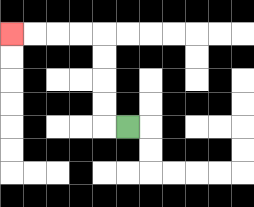{'start': '[5, 5]', 'end': '[0, 1]', 'path_directions': 'L,U,U,U,U,L,L,L,L', 'path_coordinates': '[[5, 5], [4, 5], [4, 4], [4, 3], [4, 2], [4, 1], [3, 1], [2, 1], [1, 1], [0, 1]]'}